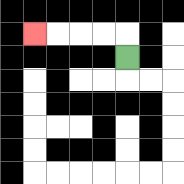{'start': '[5, 2]', 'end': '[1, 1]', 'path_directions': 'U,L,L,L,L', 'path_coordinates': '[[5, 2], [5, 1], [4, 1], [3, 1], [2, 1], [1, 1]]'}